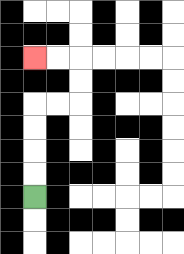{'start': '[1, 8]', 'end': '[1, 2]', 'path_directions': 'U,U,U,U,R,R,U,U,L,L', 'path_coordinates': '[[1, 8], [1, 7], [1, 6], [1, 5], [1, 4], [2, 4], [3, 4], [3, 3], [3, 2], [2, 2], [1, 2]]'}